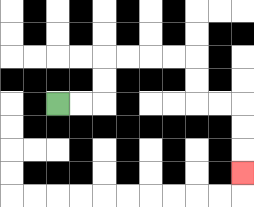{'start': '[2, 4]', 'end': '[10, 7]', 'path_directions': 'R,R,U,U,R,R,R,R,D,D,R,R,D,D,D', 'path_coordinates': '[[2, 4], [3, 4], [4, 4], [4, 3], [4, 2], [5, 2], [6, 2], [7, 2], [8, 2], [8, 3], [8, 4], [9, 4], [10, 4], [10, 5], [10, 6], [10, 7]]'}